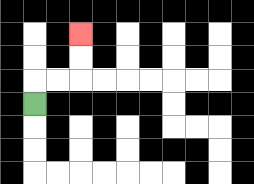{'start': '[1, 4]', 'end': '[3, 1]', 'path_directions': 'U,R,R,U,U', 'path_coordinates': '[[1, 4], [1, 3], [2, 3], [3, 3], [3, 2], [3, 1]]'}